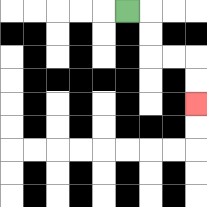{'start': '[5, 0]', 'end': '[8, 4]', 'path_directions': 'R,D,D,R,R,D,D', 'path_coordinates': '[[5, 0], [6, 0], [6, 1], [6, 2], [7, 2], [8, 2], [8, 3], [8, 4]]'}